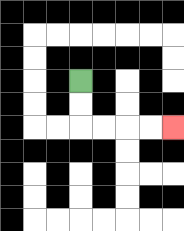{'start': '[3, 3]', 'end': '[7, 5]', 'path_directions': 'D,D,R,R,R,R', 'path_coordinates': '[[3, 3], [3, 4], [3, 5], [4, 5], [5, 5], [6, 5], [7, 5]]'}